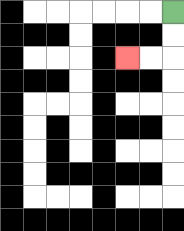{'start': '[7, 0]', 'end': '[5, 2]', 'path_directions': 'D,D,L,L', 'path_coordinates': '[[7, 0], [7, 1], [7, 2], [6, 2], [5, 2]]'}